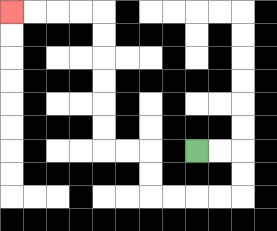{'start': '[8, 6]', 'end': '[0, 0]', 'path_directions': 'R,R,D,D,L,L,L,L,U,U,L,L,U,U,U,U,U,U,L,L,L,L', 'path_coordinates': '[[8, 6], [9, 6], [10, 6], [10, 7], [10, 8], [9, 8], [8, 8], [7, 8], [6, 8], [6, 7], [6, 6], [5, 6], [4, 6], [4, 5], [4, 4], [4, 3], [4, 2], [4, 1], [4, 0], [3, 0], [2, 0], [1, 0], [0, 0]]'}